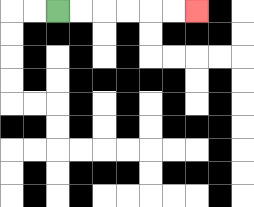{'start': '[2, 0]', 'end': '[8, 0]', 'path_directions': 'R,R,R,R,R,R', 'path_coordinates': '[[2, 0], [3, 0], [4, 0], [5, 0], [6, 0], [7, 0], [8, 0]]'}